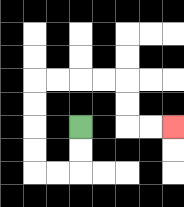{'start': '[3, 5]', 'end': '[7, 5]', 'path_directions': 'D,D,L,L,U,U,U,U,R,R,R,R,D,D,R,R', 'path_coordinates': '[[3, 5], [3, 6], [3, 7], [2, 7], [1, 7], [1, 6], [1, 5], [1, 4], [1, 3], [2, 3], [3, 3], [4, 3], [5, 3], [5, 4], [5, 5], [6, 5], [7, 5]]'}